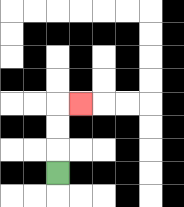{'start': '[2, 7]', 'end': '[3, 4]', 'path_directions': 'U,U,U,R', 'path_coordinates': '[[2, 7], [2, 6], [2, 5], [2, 4], [3, 4]]'}